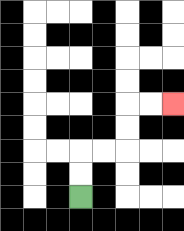{'start': '[3, 8]', 'end': '[7, 4]', 'path_directions': 'U,U,R,R,U,U,R,R', 'path_coordinates': '[[3, 8], [3, 7], [3, 6], [4, 6], [5, 6], [5, 5], [5, 4], [6, 4], [7, 4]]'}